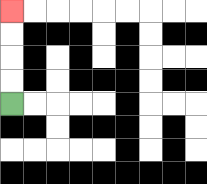{'start': '[0, 4]', 'end': '[0, 0]', 'path_directions': 'U,U,U,U', 'path_coordinates': '[[0, 4], [0, 3], [0, 2], [0, 1], [0, 0]]'}